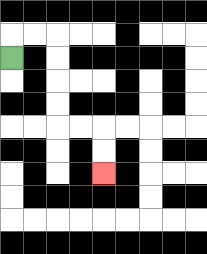{'start': '[0, 2]', 'end': '[4, 7]', 'path_directions': 'U,R,R,D,D,D,D,R,R,D,D', 'path_coordinates': '[[0, 2], [0, 1], [1, 1], [2, 1], [2, 2], [2, 3], [2, 4], [2, 5], [3, 5], [4, 5], [4, 6], [4, 7]]'}